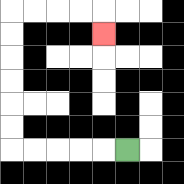{'start': '[5, 6]', 'end': '[4, 1]', 'path_directions': 'L,L,L,L,L,U,U,U,U,U,U,R,R,R,R,D', 'path_coordinates': '[[5, 6], [4, 6], [3, 6], [2, 6], [1, 6], [0, 6], [0, 5], [0, 4], [0, 3], [0, 2], [0, 1], [0, 0], [1, 0], [2, 0], [3, 0], [4, 0], [4, 1]]'}